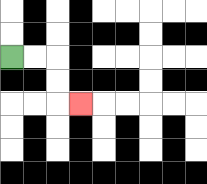{'start': '[0, 2]', 'end': '[3, 4]', 'path_directions': 'R,R,D,D,R', 'path_coordinates': '[[0, 2], [1, 2], [2, 2], [2, 3], [2, 4], [3, 4]]'}